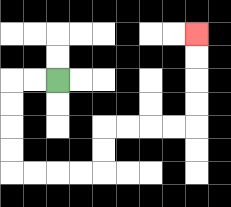{'start': '[2, 3]', 'end': '[8, 1]', 'path_directions': 'L,L,D,D,D,D,R,R,R,R,U,U,R,R,R,R,U,U,U,U', 'path_coordinates': '[[2, 3], [1, 3], [0, 3], [0, 4], [0, 5], [0, 6], [0, 7], [1, 7], [2, 7], [3, 7], [4, 7], [4, 6], [4, 5], [5, 5], [6, 5], [7, 5], [8, 5], [8, 4], [8, 3], [8, 2], [8, 1]]'}